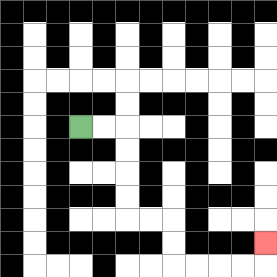{'start': '[3, 5]', 'end': '[11, 10]', 'path_directions': 'R,R,D,D,D,D,R,R,D,D,R,R,R,R,U', 'path_coordinates': '[[3, 5], [4, 5], [5, 5], [5, 6], [5, 7], [5, 8], [5, 9], [6, 9], [7, 9], [7, 10], [7, 11], [8, 11], [9, 11], [10, 11], [11, 11], [11, 10]]'}